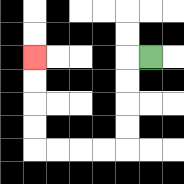{'start': '[6, 2]', 'end': '[1, 2]', 'path_directions': 'L,D,D,D,D,L,L,L,L,U,U,U,U', 'path_coordinates': '[[6, 2], [5, 2], [5, 3], [5, 4], [5, 5], [5, 6], [4, 6], [3, 6], [2, 6], [1, 6], [1, 5], [1, 4], [1, 3], [1, 2]]'}